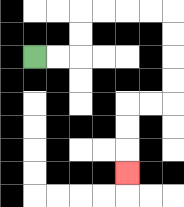{'start': '[1, 2]', 'end': '[5, 7]', 'path_directions': 'R,R,U,U,R,R,R,R,D,D,D,D,L,L,D,D,D', 'path_coordinates': '[[1, 2], [2, 2], [3, 2], [3, 1], [3, 0], [4, 0], [5, 0], [6, 0], [7, 0], [7, 1], [7, 2], [7, 3], [7, 4], [6, 4], [5, 4], [5, 5], [5, 6], [5, 7]]'}